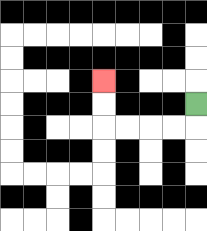{'start': '[8, 4]', 'end': '[4, 3]', 'path_directions': 'D,L,L,L,L,U,U', 'path_coordinates': '[[8, 4], [8, 5], [7, 5], [6, 5], [5, 5], [4, 5], [4, 4], [4, 3]]'}